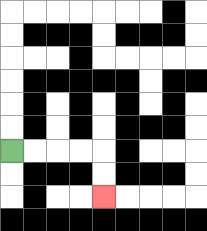{'start': '[0, 6]', 'end': '[4, 8]', 'path_directions': 'R,R,R,R,D,D', 'path_coordinates': '[[0, 6], [1, 6], [2, 6], [3, 6], [4, 6], [4, 7], [4, 8]]'}